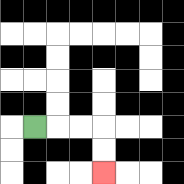{'start': '[1, 5]', 'end': '[4, 7]', 'path_directions': 'R,R,R,D,D', 'path_coordinates': '[[1, 5], [2, 5], [3, 5], [4, 5], [4, 6], [4, 7]]'}